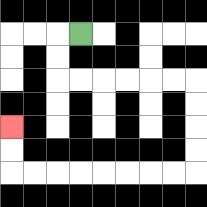{'start': '[3, 1]', 'end': '[0, 5]', 'path_directions': 'L,D,D,R,R,R,R,R,R,D,D,D,D,L,L,L,L,L,L,L,L,U,U', 'path_coordinates': '[[3, 1], [2, 1], [2, 2], [2, 3], [3, 3], [4, 3], [5, 3], [6, 3], [7, 3], [8, 3], [8, 4], [8, 5], [8, 6], [8, 7], [7, 7], [6, 7], [5, 7], [4, 7], [3, 7], [2, 7], [1, 7], [0, 7], [0, 6], [0, 5]]'}